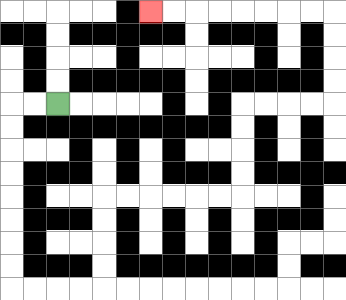{'start': '[2, 4]', 'end': '[6, 0]', 'path_directions': 'L,L,D,D,D,D,D,D,D,D,R,R,R,R,U,U,U,U,R,R,R,R,R,R,U,U,U,U,R,R,R,R,U,U,U,U,L,L,L,L,L,L,L,L', 'path_coordinates': '[[2, 4], [1, 4], [0, 4], [0, 5], [0, 6], [0, 7], [0, 8], [0, 9], [0, 10], [0, 11], [0, 12], [1, 12], [2, 12], [3, 12], [4, 12], [4, 11], [4, 10], [4, 9], [4, 8], [5, 8], [6, 8], [7, 8], [8, 8], [9, 8], [10, 8], [10, 7], [10, 6], [10, 5], [10, 4], [11, 4], [12, 4], [13, 4], [14, 4], [14, 3], [14, 2], [14, 1], [14, 0], [13, 0], [12, 0], [11, 0], [10, 0], [9, 0], [8, 0], [7, 0], [6, 0]]'}